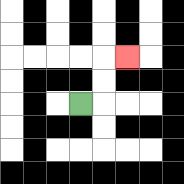{'start': '[3, 4]', 'end': '[5, 2]', 'path_directions': 'R,U,U,R', 'path_coordinates': '[[3, 4], [4, 4], [4, 3], [4, 2], [5, 2]]'}